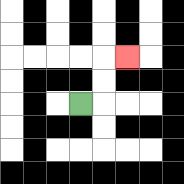{'start': '[3, 4]', 'end': '[5, 2]', 'path_directions': 'R,U,U,R', 'path_coordinates': '[[3, 4], [4, 4], [4, 3], [4, 2], [5, 2]]'}